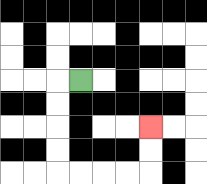{'start': '[3, 3]', 'end': '[6, 5]', 'path_directions': 'L,D,D,D,D,R,R,R,R,U,U', 'path_coordinates': '[[3, 3], [2, 3], [2, 4], [2, 5], [2, 6], [2, 7], [3, 7], [4, 7], [5, 7], [6, 7], [6, 6], [6, 5]]'}